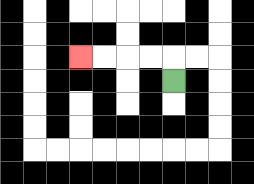{'start': '[7, 3]', 'end': '[3, 2]', 'path_directions': 'U,L,L,L,L', 'path_coordinates': '[[7, 3], [7, 2], [6, 2], [5, 2], [4, 2], [3, 2]]'}